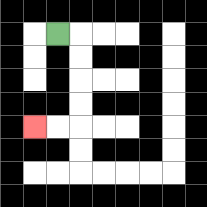{'start': '[2, 1]', 'end': '[1, 5]', 'path_directions': 'R,D,D,D,D,L,L', 'path_coordinates': '[[2, 1], [3, 1], [3, 2], [3, 3], [3, 4], [3, 5], [2, 5], [1, 5]]'}